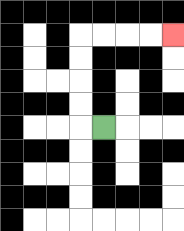{'start': '[4, 5]', 'end': '[7, 1]', 'path_directions': 'L,U,U,U,U,R,R,R,R', 'path_coordinates': '[[4, 5], [3, 5], [3, 4], [3, 3], [3, 2], [3, 1], [4, 1], [5, 1], [6, 1], [7, 1]]'}